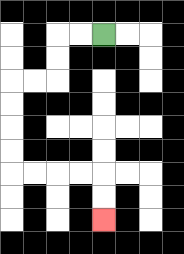{'start': '[4, 1]', 'end': '[4, 9]', 'path_directions': 'L,L,D,D,L,L,D,D,D,D,R,R,R,R,D,D', 'path_coordinates': '[[4, 1], [3, 1], [2, 1], [2, 2], [2, 3], [1, 3], [0, 3], [0, 4], [0, 5], [0, 6], [0, 7], [1, 7], [2, 7], [3, 7], [4, 7], [4, 8], [4, 9]]'}